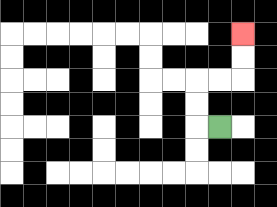{'start': '[9, 5]', 'end': '[10, 1]', 'path_directions': 'L,U,U,R,R,U,U', 'path_coordinates': '[[9, 5], [8, 5], [8, 4], [8, 3], [9, 3], [10, 3], [10, 2], [10, 1]]'}